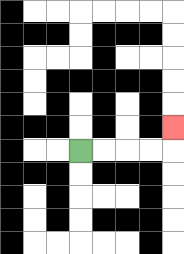{'start': '[3, 6]', 'end': '[7, 5]', 'path_directions': 'R,R,R,R,U', 'path_coordinates': '[[3, 6], [4, 6], [5, 6], [6, 6], [7, 6], [7, 5]]'}